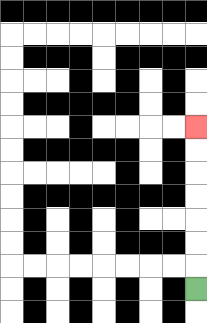{'start': '[8, 12]', 'end': '[8, 5]', 'path_directions': 'U,U,U,U,U,U,U', 'path_coordinates': '[[8, 12], [8, 11], [8, 10], [8, 9], [8, 8], [8, 7], [8, 6], [8, 5]]'}